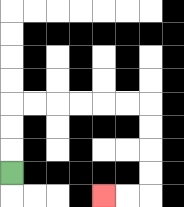{'start': '[0, 7]', 'end': '[4, 8]', 'path_directions': 'U,U,U,R,R,R,R,R,R,D,D,D,D,L,L', 'path_coordinates': '[[0, 7], [0, 6], [0, 5], [0, 4], [1, 4], [2, 4], [3, 4], [4, 4], [5, 4], [6, 4], [6, 5], [6, 6], [6, 7], [6, 8], [5, 8], [4, 8]]'}